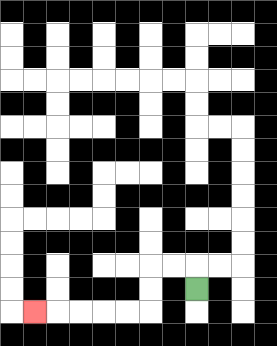{'start': '[8, 12]', 'end': '[1, 13]', 'path_directions': 'U,L,L,D,D,L,L,L,L,L', 'path_coordinates': '[[8, 12], [8, 11], [7, 11], [6, 11], [6, 12], [6, 13], [5, 13], [4, 13], [3, 13], [2, 13], [1, 13]]'}